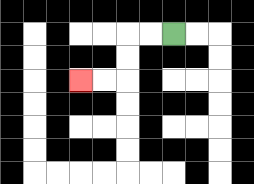{'start': '[7, 1]', 'end': '[3, 3]', 'path_directions': 'L,L,D,D,L,L', 'path_coordinates': '[[7, 1], [6, 1], [5, 1], [5, 2], [5, 3], [4, 3], [3, 3]]'}